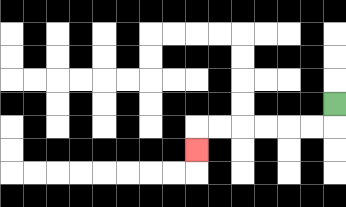{'start': '[14, 4]', 'end': '[8, 6]', 'path_directions': 'D,L,L,L,L,L,L,D', 'path_coordinates': '[[14, 4], [14, 5], [13, 5], [12, 5], [11, 5], [10, 5], [9, 5], [8, 5], [8, 6]]'}